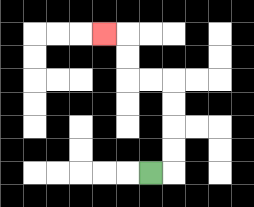{'start': '[6, 7]', 'end': '[4, 1]', 'path_directions': 'R,U,U,U,U,L,L,U,U,L', 'path_coordinates': '[[6, 7], [7, 7], [7, 6], [7, 5], [7, 4], [7, 3], [6, 3], [5, 3], [5, 2], [5, 1], [4, 1]]'}